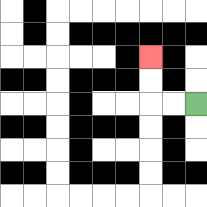{'start': '[8, 4]', 'end': '[6, 2]', 'path_directions': 'L,L,U,U', 'path_coordinates': '[[8, 4], [7, 4], [6, 4], [6, 3], [6, 2]]'}